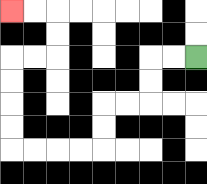{'start': '[8, 2]', 'end': '[0, 0]', 'path_directions': 'L,L,D,D,L,L,D,D,L,L,L,L,U,U,U,U,R,R,U,U,L,L', 'path_coordinates': '[[8, 2], [7, 2], [6, 2], [6, 3], [6, 4], [5, 4], [4, 4], [4, 5], [4, 6], [3, 6], [2, 6], [1, 6], [0, 6], [0, 5], [0, 4], [0, 3], [0, 2], [1, 2], [2, 2], [2, 1], [2, 0], [1, 0], [0, 0]]'}